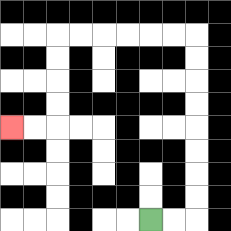{'start': '[6, 9]', 'end': '[0, 5]', 'path_directions': 'R,R,U,U,U,U,U,U,U,U,L,L,L,L,L,L,D,D,D,D,L,L', 'path_coordinates': '[[6, 9], [7, 9], [8, 9], [8, 8], [8, 7], [8, 6], [8, 5], [8, 4], [8, 3], [8, 2], [8, 1], [7, 1], [6, 1], [5, 1], [4, 1], [3, 1], [2, 1], [2, 2], [2, 3], [2, 4], [2, 5], [1, 5], [0, 5]]'}